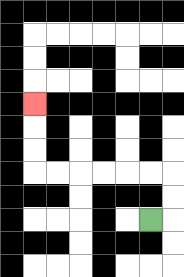{'start': '[6, 9]', 'end': '[1, 4]', 'path_directions': 'R,U,U,L,L,L,L,L,L,U,U,U', 'path_coordinates': '[[6, 9], [7, 9], [7, 8], [7, 7], [6, 7], [5, 7], [4, 7], [3, 7], [2, 7], [1, 7], [1, 6], [1, 5], [1, 4]]'}